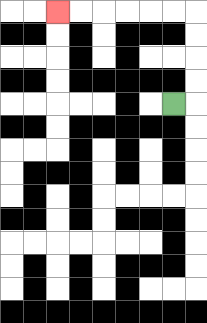{'start': '[7, 4]', 'end': '[2, 0]', 'path_directions': 'R,U,U,U,U,L,L,L,L,L,L', 'path_coordinates': '[[7, 4], [8, 4], [8, 3], [8, 2], [8, 1], [8, 0], [7, 0], [6, 0], [5, 0], [4, 0], [3, 0], [2, 0]]'}